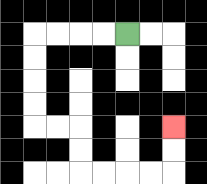{'start': '[5, 1]', 'end': '[7, 5]', 'path_directions': 'L,L,L,L,D,D,D,D,R,R,D,D,R,R,R,R,U,U', 'path_coordinates': '[[5, 1], [4, 1], [3, 1], [2, 1], [1, 1], [1, 2], [1, 3], [1, 4], [1, 5], [2, 5], [3, 5], [3, 6], [3, 7], [4, 7], [5, 7], [6, 7], [7, 7], [7, 6], [7, 5]]'}